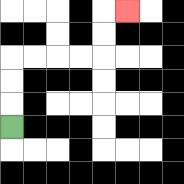{'start': '[0, 5]', 'end': '[5, 0]', 'path_directions': 'U,U,U,R,R,R,R,U,U,R', 'path_coordinates': '[[0, 5], [0, 4], [0, 3], [0, 2], [1, 2], [2, 2], [3, 2], [4, 2], [4, 1], [4, 0], [5, 0]]'}